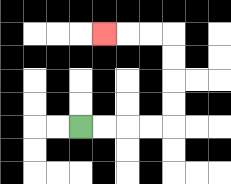{'start': '[3, 5]', 'end': '[4, 1]', 'path_directions': 'R,R,R,R,U,U,U,U,L,L,L', 'path_coordinates': '[[3, 5], [4, 5], [5, 5], [6, 5], [7, 5], [7, 4], [7, 3], [7, 2], [7, 1], [6, 1], [5, 1], [4, 1]]'}